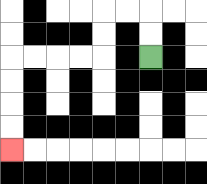{'start': '[6, 2]', 'end': '[0, 6]', 'path_directions': 'U,U,L,L,D,D,L,L,L,L,D,D,D,D', 'path_coordinates': '[[6, 2], [6, 1], [6, 0], [5, 0], [4, 0], [4, 1], [4, 2], [3, 2], [2, 2], [1, 2], [0, 2], [0, 3], [0, 4], [0, 5], [0, 6]]'}